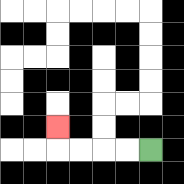{'start': '[6, 6]', 'end': '[2, 5]', 'path_directions': 'L,L,L,L,U', 'path_coordinates': '[[6, 6], [5, 6], [4, 6], [3, 6], [2, 6], [2, 5]]'}